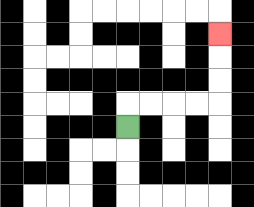{'start': '[5, 5]', 'end': '[9, 1]', 'path_directions': 'U,R,R,R,R,U,U,U', 'path_coordinates': '[[5, 5], [5, 4], [6, 4], [7, 4], [8, 4], [9, 4], [9, 3], [9, 2], [9, 1]]'}